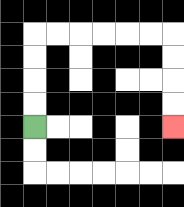{'start': '[1, 5]', 'end': '[7, 5]', 'path_directions': 'U,U,U,U,R,R,R,R,R,R,D,D,D,D', 'path_coordinates': '[[1, 5], [1, 4], [1, 3], [1, 2], [1, 1], [2, 1], [3, 1], [4, 1], [5, 1], [6, 1], [7, 1], [7, 2], [7, 3], [7, 4], [7, 5]]'}